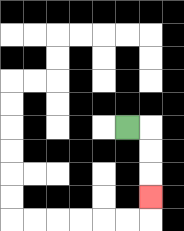{'start': '[5, 5]', 'end': '[6, 8]', 'path_directions': 'R,D,D,D', 'path_coordinates': '[[5, 5], [6, 5], [6, 6], [6, 7], [6, 8]]'}